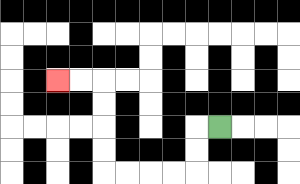{'start': '[9, 5]', 'end': '[2, 3]', 'path_directions': 'L,D,D,L,L,L,L,U,U,U,U,L,L', 'path_coordinates': '[[9, 5], [8, 5], [8, 6], [8, 7], [7, 7], [6, 7], [5, 7], [4, 7], [4, 6], [4, 5], [4, 4], [4, 3], [3, 3], [2, 3]]'}